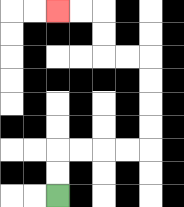{'start': '[2, 8]', 'end': '[2, 0]', 'path_directions': 'U,U,R,R,R,R,U,U,U,U,L,L,U,U,L,L', 'path_coordinates': '[[2, 8], [2, 7], [2, 6], [3, 6], [4, 6], [5, 6], [6, 6], [6, 5], [6, 4], [6, 3], [6, 2], [5, 2], [4, 2], [4, 1], [4, 0], [3, 0], [2, 0]]'}